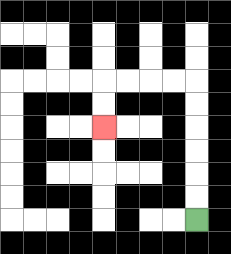{'start': '[8, 9]', 'end': '[4, 5]', 'path_directions': 'U,U,U,U,U,U,L,L,L,L,D,D', 'path_coordinates': '[[8, 9], [8, 8], [8, 7], [8, 6], [8, 5], [8, 4], [8, 3], [7, 3], [6, 3], [5, 3], [4, 3], [4, 4], [4, 5]]'}